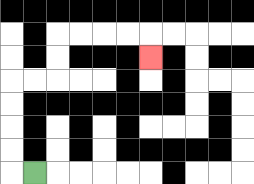{'start': '[1, 7]', 'end': '[6, 2]', 'path_directions': 'L,U,U,U,U,R,R,U,U,R,R,R,R,D', 'path_coordinates': '[[1, 7], [0, 7], [0, 6], [0, 5], [0, 4], [0, 3], [1, 3], [2, 3], [2, 2], [2, 1], [3, 1], [4, 1], [5, 1], [6, 1], [6, 2]]'}